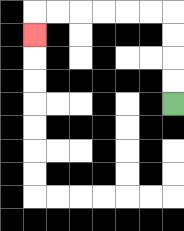{'start': '[7, 4]', 'end': '[1, 1]', 'path_directions': 'U,U,U,U,L,L,L,L,L,L,D', 'path_coordinates': '[[7, 4], [7, 3], [7, 2], [7, 1], [7, 0], [6, 0], [5, 0], [4, 0], [3, 0], [2, 0], [1, 0], [1, 1]]'}